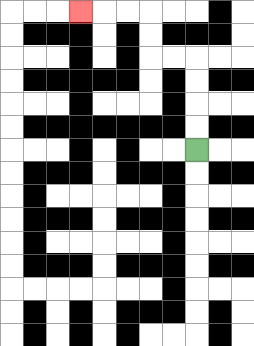{'start': '[8, 6]', 'end': '[3, 0]', 'path_directions': 'U,U,U,U,L,L,U,U,L,L,L', 'path_coordinates': '[[8, 6], [8, 5], [8, 4], [8, 3], [8, 2], [7, 2], [6, 2], [6, 1], [6, 0], [5, 0], [4, 0], [3, 0]]'}